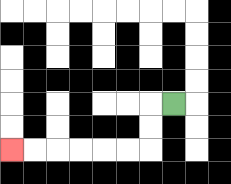{'start': '[7, 4]', 'end': '[0, 6]', 'path_directions': 'L,D,D,L,L,L,L,L,L', 'path_coordinates': '[[7, 4], [6, 4], [6, 5], [6, 6], [5, 6], [4, 6], [3, 6], [2, 6], [1, 6], [0, 6]]'}